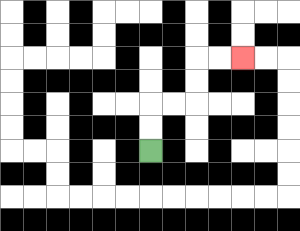{'start': '[6, 6]', 'end': '[10, 2]', 'path_directions': 'U,U,R,R,U,U,R,R', 'path_coordinates': '[[6, 6], [6, 5], [6, 4], [7, 4], [8, 4], [8, 3], [8, 2], [9, 2], [10, 2]]'}